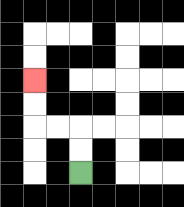{'start': '[3, 7]', 'end': '[1, 3]', 'path_directions': 'U,U,L,L,U,U', 'path_coordinates': '[[3, 7], [3, 6], [3, 5], [2, 5], [1, 5], [1, 4], [1, 3]]'}